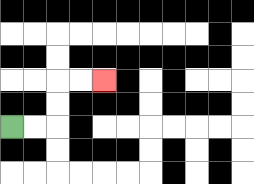{'start': '[0, 5]', 'end': '[4, 3]', 'path_directions': 'R,R,U,U,R,R', 'path_coordinates': '[[0, 5], [1, 5], [2, 5], [2, 4], [2, 3], [3, 3], [4, 3]]'}